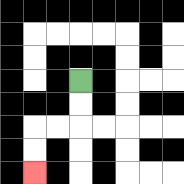{'start': '[3, 3]', 'end': '[1, 7]', 'path_directions': 'D,D,L,L,D,D', 'path_coordinates': '[[3, 3], [3, 4], [3, 5], [2, 5], [1, 5], [1, 6], [1, 7]]'}